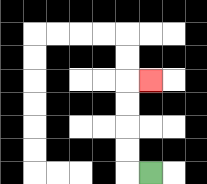{'start': '[6, 7]', 'end': '[6, 3]', 'path_directions': 'L,U,U,U,U,R', 'path_coordinates': '[[6, 7], [5, 7], [5, 6], [5, 5], [5, 4], [5, 3], [6, 3]]'}